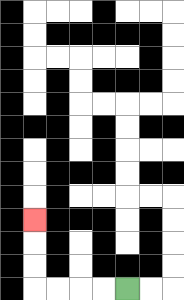{'start': '[5, 12]', 'end': '[1, 9]', 'path_directions': 'L,L,L,L,U,U,U', 'path_coordinates': '[[5, 12], [4, 12], [3, 12], [2, 12], [1, 12], [1, 11], [1, 10], [1, 9]]'}